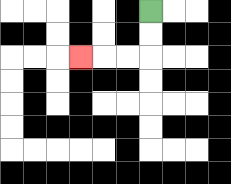{'start': '[6, 0]', 'end': '[3, 2]', 'path_directions': 'D,D,L,L,L', 'path_coordinates': '[[6, 0], [6, 1], [6, 2], [5, 2], [4, 2], [3, 2]]'}